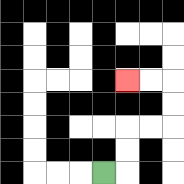{'start': '[4, 7]', 'end': '[5, 3]', 'path_directions': 'R,U,U,R,R,U,U,L,L', 'path_coordinates': '[[4, 7], [5, 7], [5, 6], [5, 5], [6, 5], [7, 5], [7, 4], [7, 3], [6, 3], [5, 3]]'}